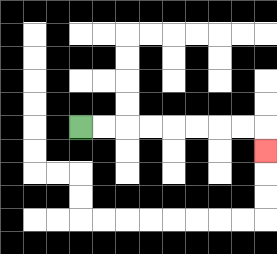{'start': '[3, 5]', 'end': '[11, 6]', 'path_directions': 'R,R,R,R,R,R,R,R,D', 'path_coordinates': '[[3, 5], [4, 5], [5, 5], [6, 5], [7, 5], [8, 5], [9, 5], [10, 5], [11, 5], [11, 6]]'}